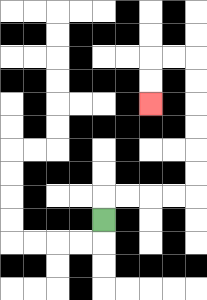{'start': '[4, 9]', 'end': '[6, 4]', 'path_directions': 'U,R,R,R,R,U,U,U,U,U,U,L,L,D,D', 'path_coordinates': '[[4, 9], [4, 8], [5, 8], [6, 8], [7, 8], [8, 8], [8, 7], [8, 6], [8, 5], [8, 4], [8, 3], [8, 2], [7, 2], [6, 2], [6, 3], [6, 4]]'}